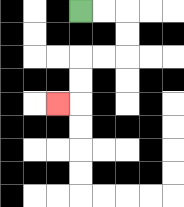{'start': '[3, 0]', 'end': '[2, 4]', 'path_directions': 'R,R,D,D,L,L,D,D,L', 'path_coordinates': '[[3, 0], [4, 0], [5, 0], [5, 1], [5, 2], [4, 2], [3, 2], [3, 3], [3, 4], [2, 4]]'}